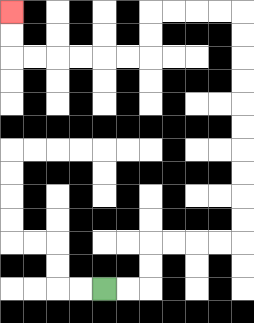{'start': '[4, 12]', 'end': '[0, 0]', 'path_directions': 'R,R,U,U,R,R,R,R,U,U,U,U,U,U,U,U,U,U,L,L,L,L,D,D,L,L,L,L,L,L,U,U', 'path_coordinates': '[[4, 12], [5, 12], [6, 12], [6, 11], [6, 10], [7, 10], [8, 10], [9, 10], [10, 10], [10, 9], [10, 8], [10, 7], [10, 6], [10, 5], [10, 4], [10, 3], [10, 2], [10, 1], [10, 0], [9, 0], [8, 0], [7, 0], [6, 0], [6, 1], [6, 2], [5, 2], [4, 2], [3, 2], [2, 2], [1, 2], [0, 2], [0, 1], [0, 0]]'}